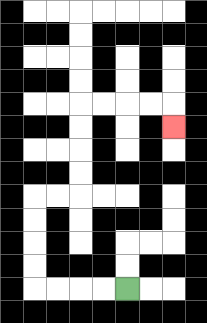{'start': '[5, 12]', 'end': '[7, 5]', 'path_directions': 'L,L,L,L,U,U,U,U,R,R,U,U,U,U,R,R,R,R,D', 'path_coordinates': '[[5, 12], [4, 12], [3, 12], [2, 12], [1, 12], [1, 11], [1, 10], [1, 9], [1, 8], [2, 8], [3, 8], [3, 7], [3, 6], [3, 5], [3, 4], [4, 4], [5, 4], [6, 4], [7, 4], [7, 5]]'}